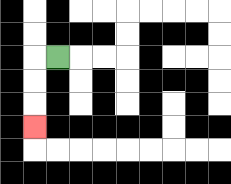{'start': '[2, 2]', 'end': '[1, 5]', 'path_directions': 'L,D,D,D', 'path_coordinates': '[[2, 2], [1, 2], [1, 3], [1, 4], [1, 5]]'}